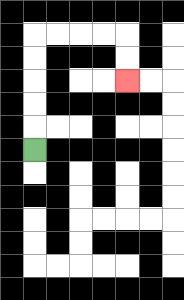{'start': '[1, 6]', 'end': '[5, 3]', 'path_directions': 'U,U,U,U,U,R,R,R,R,D,D', 'path_coordinates': '[[1, 6], [1, 5], [1, 4], [1, 3], [1, 2], [1, 1], [2, 1], [3, 1], [4, 1], [5, 1], [5, 2], [5, 3]]'}